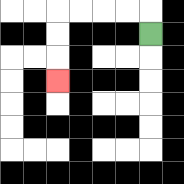{'start': '[6, 1]', 'end': '[2, 3]', 'path_directions': 'U,L,L,L,L,D,D,D', 'path_coordinates': '[[6, 1], [6, 0], [5, 0], [4, 0], [3, 0], [2, 0], [2, 1], [2, 2], [2, 3]]'}